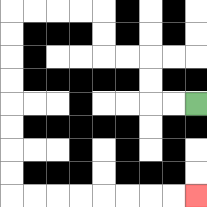{'start': '[8, 4]', 'end': '[8, 8]', 'path_directions': 'L,L,U,U,L,L,U,U,L,L,L,L,D,D,D,D,D,D,D,D,R,R,R,R,R,R,R,R', 'path_coordinates': '[[8, 4], [7, 4], [6, 4], [6, 3], [6, 2], [5, 2], [4, 2], [4, 1], [4, 0], [3, 0], [2, 0], [1, 0], [0, 0], [0, 1], [0, 2], [0, 3], [0, 4], [0, 5], [0, 6], [0, 7], [0, 8], [1, 8], [2, 8], [3, 8], [4, 8], [5, 8], [6, 8], [7, 8], [8, 8]]'}